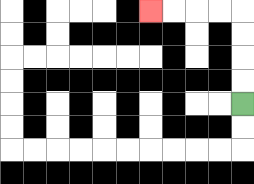{'start': '[10, 4]', 'end': '[6, 0]', 'path_directions': 'U,U,U,U,L,L,L,L', 'path_coordinates': '[[10, 4], [10, 3], [10, 2], [10, 1], [10, 0], [9, 0], [8, 0], [7, 0], [6, 0]]'}